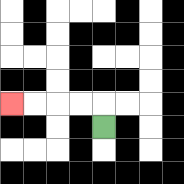{'start': '[4, 5]', 'end': '[0, 4]', 'path_directions': 'U,L,L,L,L', 'path_coordinates': '[[4, 5], [4, 4], [3, 4], [2, 4], [1, 4], [0, 4]]'}